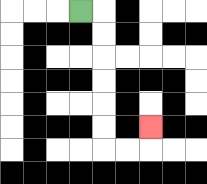{'start': '[3, 0]', 'end': '[6, 5]', 'path_directions': 'R,D,D,D,D,D,D,R,R,U', 'path_coordinates': '[[3, 0], [4, 0], [4, 1], [4, 2], [4, 3], [4, 4], [4, 5], [4, 6], [5, 6], [6, 6], [6, 5]]'}